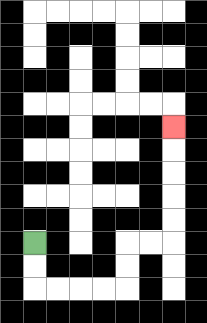{'start': '[1, 10]', 'end': '[7, 5]', 'path_directions': 'D,D,R,R,R,R,U,U,R,R,U,U,U,U,U', 'path_coordinates': '[[1, 10], [1, 11], [1, 12], [2, 12], [3, 12], [4, 12], [5, 12], [5, 11], [5, 10], [6, 10], [7, 10], [7, 9], [7, 8], [7, 7], [7, 6], [7, 5]]'}